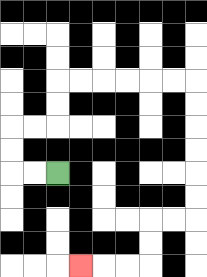{'start': '[2, 7]', 'end': '[3, 11]', 'path_directions': 'L,L,U,U,R,R,U,U,R,R,R,R,R,R,D,D,D,D,D,D,L,L,D,D,L,L,L', 'path_coordinates': '[[2, 7], [1, 7], [0, 7], [0, 6], [0, 5], [1, 5], [2, 5], [2, 4], [2, 3], [3, 3], [4, 3], [5, 3], [6, 3], [7, 3], [8, 3], [8, 4], [8, 5], [8, 6], [8, 7], [8, 8], [8, 9], [7, 9], [6, 9], [6, 10], [6, 11], [5, 11], [4, 11], [3, 11]]'}